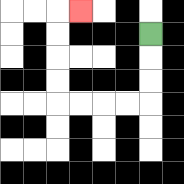{'start': '[6, 1]', 'end': '[3, 0]', 'path_directions': 'D,D,D,L,L,L,L,U,U,U,U,R', 'path_coordinates': '[[6, 1], [6, 2], [6, 3], [6, 4], [5, 4], [4, 4], [3, 4], [2, 4], [2, 3], [2, 2], [2, 1], [2, 0], [3, 0]]'}